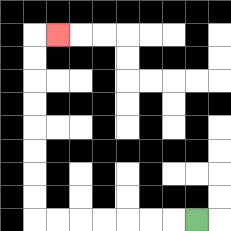{'start': '[8, 9]', 'end': '[2, 1]', 'path_directions': 'L,L,L,L,L,L,L,U,U,U,U,U,U,U,U,R', 'path_coordinates': '[[8, 9], [7, 9], [6, 9], [5, 9], [4, 9], [3, 9], [2, 9], [1, 9], [1, 8], [1, 7], [1, 6], [1, 5], [1, 4], [1, 3], [1, 2], [1, 1], [2, 1]]'}